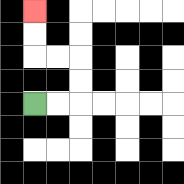{'start': '[1, 4]', 'end': '[1, 0]', 'path_directions': 'R,R,U,U,L,L,U,U', 'path_coordinates': '[[1, 4], [2, 4], [3, 4], [3, 3], [3, 2], [2, 2], [1, 2], [1, 1], [1, 0]]'}